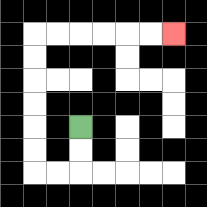{'start': '[3, 5]', 'end': '[7, 1]', 'path_directions': 'D,D,L,L,U,U,U,U,U,U,R,R,R,R,R,R', 'path_coordinates': '[[3, 5], [3, 6], [3, 7], [2, 7], [1, 7], [1, 6], [1, 5], [1, 4], [1, 3], [1, 2], [1, 1], [2, 1], [3, 1], [4, 1], [5, 1], [6, 1], [7, 1]]'}